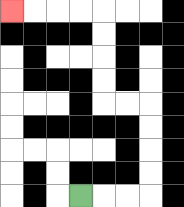{'start': '[3, 8]', 'end': '[0, 0]', 'path_directions': 'R,R,R,U,U,U,U,L,L,U,U,U,U,L,L,L,L', 'path_coordinates': '[[3, 8], [4, 8], [5, 8], [6, 8], [6, 7], [6, 6], [6, 5], [6, 4], [5, 4], [4, 4], [4, 3], [4, 2], [4, 1], [4, 0], [3, 0], [2, 0], [1, 0], [0, 0]]'}